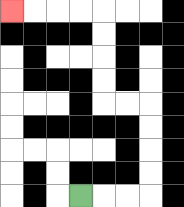{'start': '[3, 8]', 'end': '[0, 0]', 'path_directions': 'R,R,R,U,U,U,U,L,L,U,U,U,U,L,L,L,L', 'path_coordinates': '[[3, 8], [4, 8], [5, 8], [6, 8], [6, 7], [6, 6], [6, 5], [6, 4], [5, 4], [4, 4], [4, 3], [4, 2], [4, 1], [4, 0], [3, 0], [2, 0], [1, 0], [0, 0]]'}